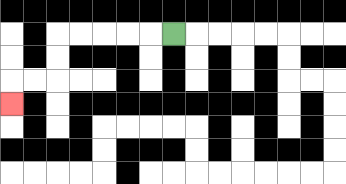{'start': '[7, 1]', 'end': '[0, 4]', 'path_directions': 'L,L,L,L,L,D,D,L,L,D', 'path_coordinates': '[[7, 1], [6, 1], [5, 1], [4, 1], [3, 1], [2, 1], [2, 2], [2, 3], [1, 3], [0, 3], [0, 4]]'}